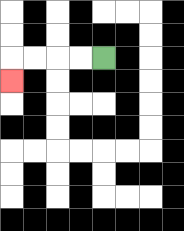{'start': '[4, 2]', 'end': '[0, 3]', 'path_directions': 'L,L,L,L,D', 'path_coordinates': '[[4, 2], [3, 2], [2, 2], [1, 2], [0, 2], [0, 3]]'}